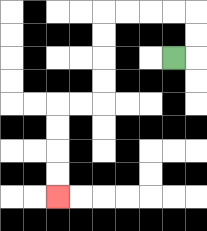{'start': '[7, 2]', 'end': '[2, 8]', 'path_directions': 'R,U,U,L,L,L,L,D,D,D,D,L,L,D,D,D,D', 'path_coordinates': '[[7, 2], [8, 2], [8, 1], [8, 0], [7, 0], [6, 0], [5, 0], [4, 0], [4, 1], [4, 2], [4, 3], [4, 4], [3, 4], [2, 4], [2, 5], [2, 6], [2, 7], [2, 8]]'}